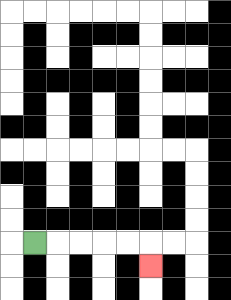{'start': '[1, 10]', 'end': '[6, 11]', 'path_directions': 'R,R,R,R,R,D', 'path_coordinates': '[[1, 10], [2, 10], [3, 10], [4, 10], [5, 10], [6, 10], [6, 11]]'}